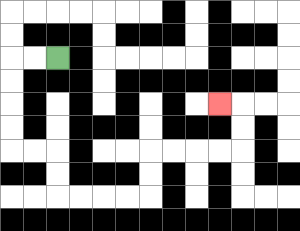{'start': '[2, 2]', 'end': '[9, 4]', 'path_directions': 'L,L,D,D,D,D,R,R,D,D,R,R,R,R,U,U,R,R,R,R,U,U,L', 'path_coordinates': '[[2, 2], [1, 2], [0, 2], [0, 3], [0, 4], [0, 5], [0, 6], [1, 6], [2, 6], [2, 7], [2, 8], [3, 8], [4, 8], [5, 8], [6, 8], [6, 7], [6, 6], [7, 6], [8, 6], [9, 6], [10, 6], [10, 5], [10, 4], [9, 4]]'}